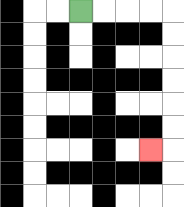{'start': '[3, 0]', 'end': '[6, 6]', 'path_directions': 'R,R,R,R,D,D,D,D,D,D,L', 'path_coordinates': '[[3, 0], [4, 0], [5, 0], [6, 0], [7, 0], [7, 1], [7, 2], [7, 3], [7, 4], [7, 5], [7, 6], [6, 6]]'}